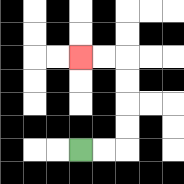{'start': '[3, 6]', 'end': '[3, 2]', 'path_directions': 'R,R,U,U,U,U,L,L', 'path_coordinates': '[[3, 6], [4, 6], [5, 6], [5, 5], [5, 4], [5, 3], [5, 2], [4, 2], [3, 2]]'}